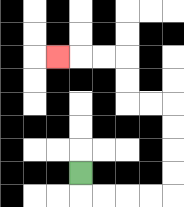{'start': '[3, 7]', 'end': '[2, 2]', 'path_directions': 'D,R,R,R,R,U,U,U,U,L,L,U,U,L,L,L', 'path_coordinates': '[[3, 7], [3, 8], [4, 8], [5, 8], [6, 8], [7, 8], [7, 7], [7, 6], [7, 5], [7, 4], [6, 4], [5, 4], [5, 3], [5, 2], [4, 2], [3, 2], [2, 2]]'}